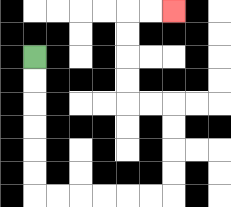{'start': '[1, 2]', 'end': '[7, 0]', 'path_directions': 'D,D,D,D,D,D,R,R,R,R,R,R,U,U,U,U,L,L,U,U,U,U,R,R', 'path_coordinates': '[[1, 2], [1, 3], [1, 4], [1, 5], [1, 6], [1, 7], [1, 8], [2, 8], [3, 8], [4, 8], [5, 8], [6, 8], [7, 8], [7, 7], [7, 6], [7, 5], [7, 4], [6, 4], [5, 4], [5, 3], [5, 2], [5, 1], [5, 0], [6, 0], [7, 0]]'}